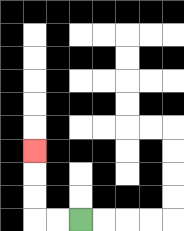{'start': '[3, 9]', 'end': '[1, 6]', 'path_directions': 'L,L,U,U,U', 'path_coordinates': '[[3, 9], [2, 9], [1, 9], [1, 8], [1, 7], [1, 6]]'}